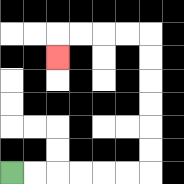{'start': '[0, 7]', 'end': '[2, 2]', 'path_directions': 'R,R,R,R,R,R,U,U,U,U,U,U,L,L,L,L,D', 'path_coordinates': '[[0, 7], [1, 7], [2, 7], [3, 7], [4, 7], [5, 7], [6, 7], [6, 6], [6, 5], [6, 4], [6, 3], [6, 2], [6, 1], [5, 1], [4, 1], [3, 1], [2, 1], [2, 2]]'}